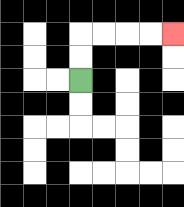{'start': '[3, 3]', 'end': '[7, 1]', 'path_directions': 'U,U,R,R,R,R', 'path_coordinates': '[[3, 3], [3, 2], [3, 1], [4, 1], [5, 1], [6, 1], [7, 1]]'}